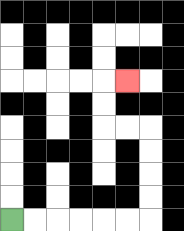{'start': '[0, 9]', 'end': '[5, 3]', 'path_directions': 'R,R,R,R,R,R,U,U,U,U,L,L,U,U,R', 'path_coordinates': '[[0, 9], [1, 9], [2, 9], [3, 9], [4, 9], [5, 9], [6, 9], [6, 8], [6, 7], [6, 6], [6, 5], [5, 5], [4, 5], [4, 4], [4, 3], [5, 3]]'}